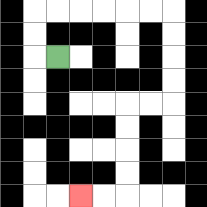{'start': '[2, 2]', 'end': '[3, 8]', 'path_directions': 'L,U,U,R,R,R,R,R,R,D,D,D,D,L,L,D,D,D,D,L,L', 'path_coordinates': '[[2, 2], [1, 2], [1, 1], [1, 0], [2, 0], [3, 0], [4, 0], [5, 0], [6, 0], [7, 0], [7, 1], [7, 2], [7, 3], [7, 4], [6, 4], [5, 4], [5, 5], [5, 6], [5, 7], [5, 8], [4, 8], [3, 8]]'}